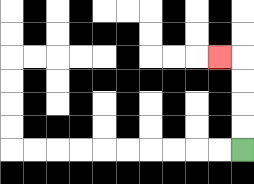{'start': '[10, 6]', 'end': '[9, 2]', 'path_directions': 'U,U,U,U,L', 'path_coordinates': '[[10, 6], [10, 5], [10, 4], [10, 3], [10, 2], [9, 2]]'}